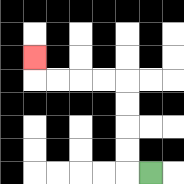{'start': '[6, 7]', 'end': '[1, 2]', 'path_directions': 'L,U,U,U,U,L,L,L,L,U', 'path_coordinates': '[[6, 7], [5, 7], [5, 6], [5, 5], [5, 4], [5, 3], [4, 3], [3, 3], [2, 3], [1, 3], [1, 2]]'}